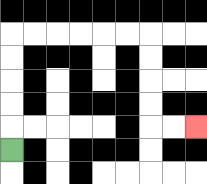{'start': '[0, 6]', 'end': '[8, 5]', 'path_directions': 'U,U,U,U,U,R,R,R,R,R,R,D,D,D,D,R,R', 'path_coordinates': '[[0, 6], [0, 5], [0, 4], [0, 3], [0, 2], [0, 1], [1, 1], [2, 1], [3, 1], [4, 1], [5, 1], [6, 1], [6, 2], [6, 3], [6, 4], [6, 5], [7, 5], [8, 5]]'}